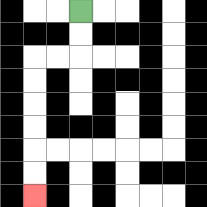{'start': '[3, 0]', 'end': '[1, 8]', 'path_directions': 'D,D,L,L,D,D,D,D,D,D', 'path_coordinates': '[[3, 0], [3, 1], [3, 2], [2, 2], [1, 2], [1, 3], [1, 4], [1, 5], [1, 6], [1, 7], [1, 8]]'}